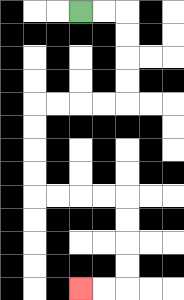{'start': '[3, 0]', 'end': '[3, 12]', 'path_directions': 'R,R,D,D,D,D,L,L,L,L,D,D,D,D,R,R,R,R,D,D,D,D,L,L', 'path_coordinates': '[[3, 0], [4, 0], [5, 0], [5, 1], [5, 2], [5, 3], [5, 4], [4, 4], [3, 4], [2, 4], [1, 4], [1, 5], [1, 6], [1, 7], [1, 8], [2, 8], [3, 8], [4, 8], [5, 8], [5, 9], [5, 10], [5, 11], [5, 12], [4, 12], [3, 12]]'}